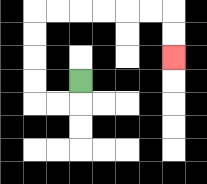{'start': '[3, 3]', 'end': '[7, 2]', 'path_directions': 'D,L,L,U,U,U,U,R,R,R,R,R,R,D,D', 'path_coordinates': '[[3, 3], [3, 4], [2, 4], [1, 4], [1, 3], [1, 2], [1, 1], [1, 0], [2, 0], [3, 0], [4, 0], [5, 0], [6, 0], [7, 0], [7, 1], [7, 2]]'}